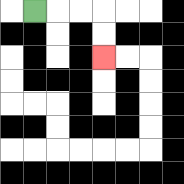{'start': '[1, 0]', 'end': '[4, 2]', 'path_directions': 'R,R,R,D,D', 'path_coordinates': '[[1, 0], [2, 0], [3, 0], [4, 0], [4, 1], [4, 2]]'}